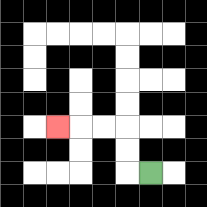{'start': '[6, 7]', 'end': '[2, 5]', 'path_directions': 'L,U,U,L,L,L', 'path_coordinates': '[[6, 7], [5, 7], [5, 6], [5, 5], [4, 5], [3, 5], [2, 5]]'}